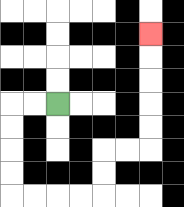{'start': '[2, 4]', 'end': '[6, 1]', 'path_directions': 'L,L,D,D,D,D,R,R,R,R,U,U,R,R,U,U,U,U,U', 'path_coordinates': '[[2, 4], [1, 4], [0, 4], [0, 5], [0, 6], [0, 7], [0, 8], [1, 8], [2, 8], [3, 8], [4, 8], [4, 7], [4, 6], [5, 6], [6, 6], [6, 5], [6, 4], [6, 3], [6, 2], [6, 1]]'}